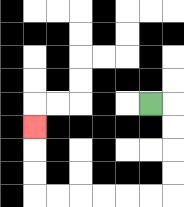{'start': '[6, 4]', 'end': '[1, 5]', 'path_directions': 'R,D,D,D,D,L,L,L,L,L,L,U,U,U', 'path_coordinates': '[[6, 4], [7, 4], [7, 5], [7, 6], [7, 7], [7, 8], [6, 8], [5, 8], [4, 8], [3, 8], [2, 8], [1, 8], [1, 7], [1, 6], [1, 5]]'}